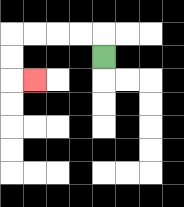{'start': '[4, 2]', 'end': '[1, 3]', 'path_directions': 'U,L,L,L,L,D,D,R', 'path_coordinates': '[[4, 2], [4, 1], [3, 1], [2, 1], [1, 1], [0, 1], [0, 2], [0, 3], [1, 3]]'}